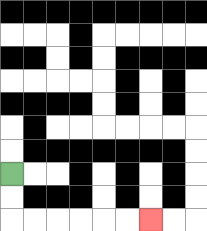{'start': '[0, 7]', 'end': '[6, 9]', 'path_directions': 'D,D,R,R,R,R,R,R', 'path_coordinates': '[[0, 7], [0, 8], [0, 9], [1, 9], [2, 9], [3, 9], [4, 9], [5, 9], [6, 9]]'}